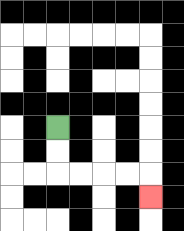{'start': '[2, 5]', 'end': '[6, 8]', 'path_directions': 'D,D,R,R,R,R,D', 'path_coordinates': '[[2, 5], [2, 6], [2, 7], [3, 7], [4, 7], [5, 7], [6, 7], [6, 8]]'}